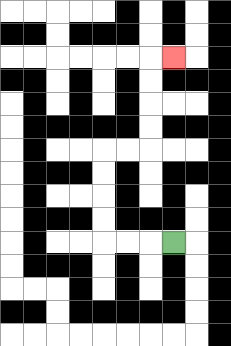{'start': '[7, 10]', 'end': '[7, 2]', 'path_directions': 'L,L,L,U,U,U,U,R,R,U,U,U,U,R', 'path_coordinates': '[[7, 10], [6, 10], [5, 10], [4, 10], [4, 9], [4, 8], [4, 7], [4, 6], [5, 6], [6, 6], [6, 5], [6, 4], [6, 3], [6, 2], [7, 2]]'}